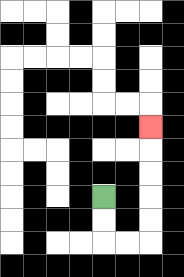{'start': '[4, 8]', 'end': '[6, 5]', 'path_directions': 'D,D,R,R,U,U,U,U,U', 'path_coordinates': '[[4, 8], [4, 9], [4, 10], [5, 10], [6, 10], [6, 9], [6, 8], [6, 7], [6, 6], [6, 5]]'}